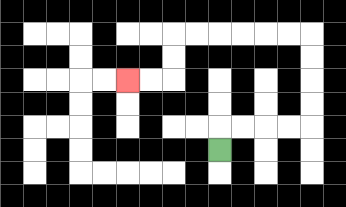{'start': '[9, 6]', 'end': '[5, 3]', 'path_directions': 'U,R,R,R,R,U,U,U,U,L,L,L,L,L,L,D,D,L,L', 'path_coordinates': '[[9, 6], [9, 5], [10, 5], [11, 5], [12, 5], [13, 5], [13, 4], [13, 3], [13, 2], [13, 1], [12, 1], [11, 1], [10, 1], [9, 1], [8, 1], [7, 1], [7, 2], [7, 3], [6, 3], [5, 3]]'}